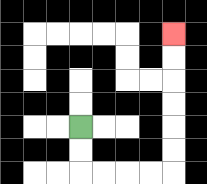{'start': '[3, 5]', 'end': '[7, 1]', 'path_directions': 'D,D,R,R,R,R,U,U,U,U,U,U', 'path_coordinates': '[[3, 5], [3, 6], [3, 7], [4, 7], [5, 7], [6, 7], [7, 7], [7, 6], [7, 5], [7, 4], [7, 3], [7, 2], [7, 1]]'}